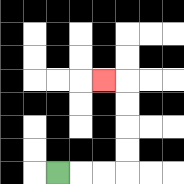{'start': '[2, 7]', 'end': '[4, 3]', 'path_directions': 'R,R,R,U,U,U,U,L', 'path_coordinates': '[[2, 7], [3, 7], [4, 7], [5, 7], [5, 6], [5, 5], [5, 4], [5, 3], [4, 3]]'}